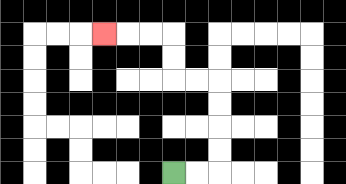{'start': '[7, 7]', 'end': '[4, 1]', 'path_directions': 'R,R,U,U,U,U,L,L,U,U,L,L,L', 'path_coordinates': '[[7, 7], [8, 7], [9, 7], [9, 6], [9, 5], [9, 4], [9, 3], [8, 3], [7, 3], [7, 2], [7, 1], [6, 1], [5, 1], [4, 1]]'}